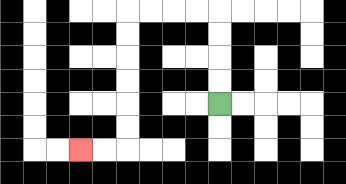{'start': '[9, 4]', 'end': '[3, 6]', 'path_directions': 'U,U,U,U,L,L,L,L,D,D,D,D,D,D,L,L', 'path_coordinates': '[[9, 4], [9, 3], [9, 2], [9, 1], [9, 0], [8, 0], [7, 0], [6, 0], [5, 0], [5, 1], [5, 2], [5, 3], [5, 4], [5, 5], [5, 6], [4, 6], [3, 6]]'}